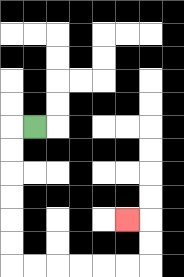{'start': '[1, 5]', 'end': '[5, 9]', 'path_directions': 'L,D,D,D,D,D,D,R,R,R,R,R,R,U,U,L', 'path_coordinates': '[[1, 5], [0, 5], [0, 6], [0, 7], [0, 8], [0, 9], [0, 10], [0, 11], [1, 11], [2, 11], [3, 11], [4, 11], [5, 11], [6, 11], [6, 10], [6, 9], [5, 9]]'}